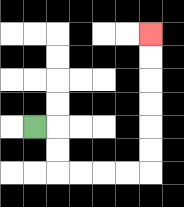{'start': '[1, 5]', 'end': '[6, 1]', 'path_directions': 'R,D,D,R,R,R,R,U,U,U,U,U,U', 'path_coordinates': '[[1, 5], [2, 5], [2, 6], [2, 7], [3, 7], [4, 7], [5, 7], [6, 7], [6, 6], [6, 5], [6, 4], [6, 3], [6, 2], [6, 1]]'}